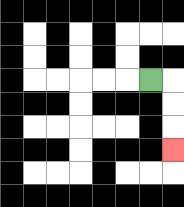{'start': '[6, 3]', 'end': '[7, 6]', 'path_directions': 'R,D,D,D', 'path_coordinates': '[[6, 3], [7, 3], [7, 4], [7, 5], [7, 6]]'}